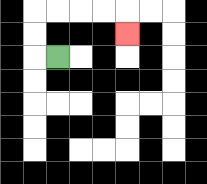{'start': '[2, 2]', 'end': '[5, 1]', 'path_directions': 'L,U,U,R,R,R,R,D', 'path_coordinates': '[[2, 2], [1, 2], [1, 1], [1, 0], [2, 0], [3, 0], [4, 0], [5, 0], [5, 1]]'}